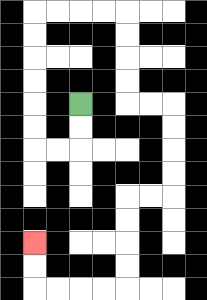{'start': '[3, 4]', 'end': '[1, 10]', 'path_directions': 'D,D,L,L,U,U,U,U,U,U,R,R,R,R,D,D,D,D,R,R,D,D,D,D,L,L,D,D,D,D,L,L,L,L,U,U', 'path_coordinates': '[[3, 4], [3, 5], [3, 6], [2, 6], [1, 6], [1, 5], [1, 4], [1, 3], [1, 2], [1, 1], [1, 0], [2, 0], [3, 0], [4, 0], [5, 0], [5, 1], [5, 2], [5, 3], [5, 4], [6, 4], [7, 4], [7, 5], [7, 6], [7, 7], [7, 8], [6, 8], [5, 8], [5, 9], [5, 10], [5, 11], [5, 12], [4, 12], [3, 12], [2, 12], [1, 12], [1, 11], [1, 10]]'}